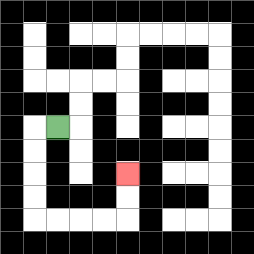{'start': '[2, 5]', 'end': '[5, 7]', 'path_directions': 'L,D,D,D,D,R,R,R,R,U,U', 'path_coordinates': '[[2, 5], [1, 5], [1, 6], [1, 7], [1, 8], [1, 9], [2, 9], [3, 9], [4, 9], [5, 9], [5, 8], [5, 7]]'}